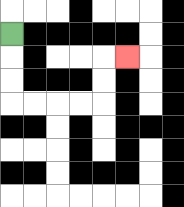{'start': '[0, 1]', 'end': '[5, 2]', 'path_directions': 'D,D,D,R,R,R,R,U,U,R', 'path_coordinates': '[[0, 1], [0, 2], [0, 3], [0, 4], [1, 4], [2, 4], [3, 4], [4, 4], [4, 3], [4, 2], [5, 2]]'}